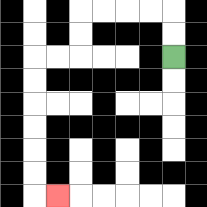{'start': '[7, 2]', 'end': '[2, 8]', 'path_directions': 'U,U,L,L,L,L,D,D,L,L,D,D,D,D,D,D,R', 'path_coordinates': '[[7, 2], [7, 1], [7, 0], [6, 0], [5, 0], [4, 0], [3, 0], [3, 1], [3, 2], [2, 2], [1, 2], [1, 3], [1, 4], [1, 5], [1, 6], [1, 7], [1, 8], [2, 8]]'}